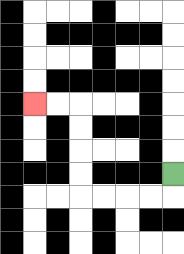{'start': '[7, 7]', 'end': '[1, 4]', 'path_directions': 'D,L,L,L,L,U,U,U,U,L,L', 'path_coordinates': '[[7, 7], [7, 8], [6, 8], [5, 8], [4, 8], [3, 8], [3, 7], [3, 6], [3, 5], [3, 4], [2, 4], [1, 4]]'}